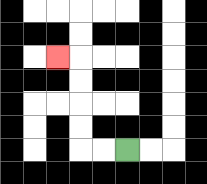{'start': '[5, 6]', 'end': '[2, 2]', 'path_directions': 'L,L,U,U,U,U,L', 'path_coordinates': '[[5, 6], [4, 6], [3, 6], [3, 5], [3, 4], [3, 3], [3, 2], [2, 2]]'}